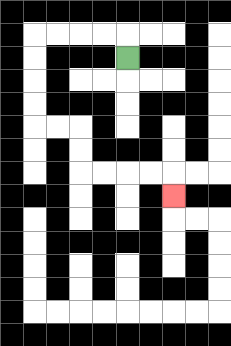{'start': '[5, 2]', 'end': '[7, 8]', 'path_directions': 'U,L,L,L,L,D,D,D,D,R,R,D,D,R,R,R,R,D', 'path_coordinates': '[[5, 2], [5, 1], [4, 1], [3, 1], [2, 1], [1, 1], [1, 2], [1, 3], [1, 4], [1, 5], [2, 5], [3, 5], [3, 6], [3, 7], [4, 7], [5, 7], [6, 7], [7, 7], [7, 8]]'}